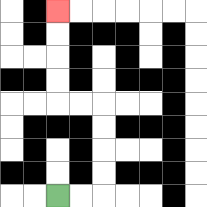{'start': '[2, 8]', 'end': '[2, 0]', 'path_directions': 'R,R,U,U,U,U,L,L,U,U,U,U', 'path_coordinates': '[[2, 8], [3, 8], [4, 8], [4, 7], [4, 6], [4, 5], [4, 4], [3, 4], [2, 4], [2, 3], [2, 2], [2, 1], [2, 0]]'}